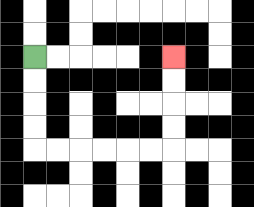{'start': '[1, 2]', 'end': '[7, 2]', 'path_directions': 'D,D,D,D,R,R,R,R,R,R,U,U,U,U', 'path_coordinates': '[[1, 2], [1, 3], [1, 4], [1, 5], [1, 6], [2, 6], [3, 6], [4, 6], [5, 6], [6, 6], [7, 6], [7, 5], [7, 4], [7, 3], [7, 2]]'}